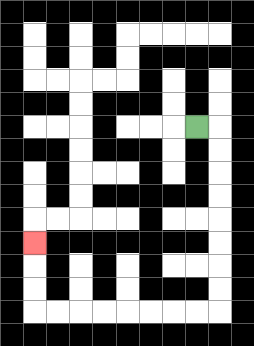{'start': '[8, 5]', 'end': '[1, 10]', 'path_directions': 'R,D,D,D,D,D,D,D,D,L,L,L,L,L,L,L,L,U,U,U', 'path_coordinates': '[[8, 5], [9, 5], [9, 6], [9, 7], [9, 8], [9, 9], [9, 10], [9, 11], [9, 12], [9, 13], [8, 13], [7, 13], [6, 13], [5, 13], [4, 13], [3, 13], [2, 13], [1, 13], [1, 12], [1, 11], [1, 10]]'}